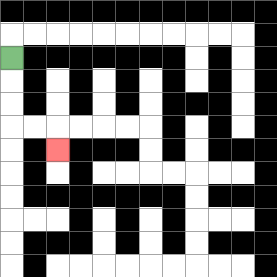{'start': '[0, 2]', 'end': '[2, 6]', 'path_directions': 'D,D,D,R,R,D', 'path_coordinates': '[[0, 2], [0, 3], [0, 4], [0, 5], [1, 5], [2, 5], [2, 6]]'}